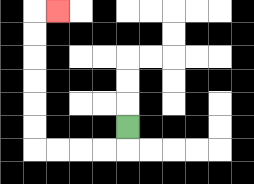{'start': '[5, 5]', 'end': '[2, 0]', 'path_directions': 'D,L,L,L,L,U,U,U,U,U,U,R', 'path_coordinates': '[[5, 5], [5, 6], [4, 6], [3, 6], [2, 6], [1, 6], [1, 5], [1, 4], [1, 3], [1, 2], [1, 1], [1, 0], [2, 0]]'}